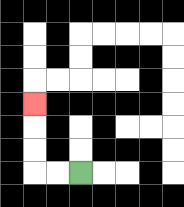{'start': '[3, 7]', 'end': '[1, 4]', 'path_directions': 'L,L,U,U,U', 'path_coordinates': '[[3, 7], [2, 7], [1, 7], [1, 6], [1, 5], [1, 4]]'}